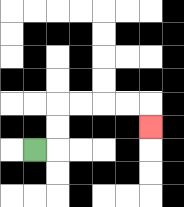{'start': '[1, 6]', 'end': '[6, 5]', 'path_directions': 'R,U,U,R,R,R,R,D', 'path_coordinates': '[[1, 6], [2, 6], [2, 5], [2, 4], [3, 4], [4, 4], [5, 4], [6, 4], [6, 5]]'}